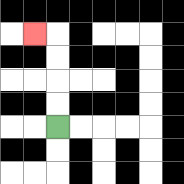{'start': '[2, 5]', 'end': '[1, 1]', 'path_directions': 'U,U,U,U,L', 'path_coordinates': '[[2, 5], [2, 4], [2, 3], [2, 2], [2, 1], [1, 1]]'}